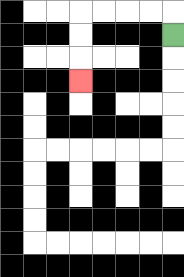{'start': '[7, 1]', 'end': '[3, 3]', 'path_directions': 'U,L,L,L,L,D,D,D', 'path_coordinates': '[[7, 1], [7, 0], [6, 0], [5, 0], [4, 0], [3, 0], [3, 1], [3, 2], [3, 3]]'}